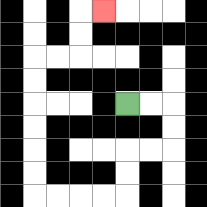{'start': '[5, 4]', 'end': '[4, 0]', 'path_directions': 'R,R,D,D,L,L,D,D,L,L,L,L,U,U,U,U,U,U,R,R,U,U,R', 'path_coordinates': '[[5, 4], [6, 4], [7, 4], [7, 5], [7, 6], [6, 6], [5, 6], [5, 7], [5, 8], [4, 8], [3, 8], [2, 8], [1, 8], [1, 7], [1, 6], [1, 5], [1, 4], [1, 3], [1, 2], [2, 2], [3, 2], [3, 1], [3, 0], [4, 0]]'}